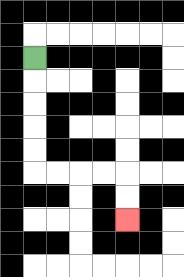{'start': '[1, 2]', 'end': '[5, 9]', 'path_directions': 'D,D,D,D,D,R,R,R,R,D,D', 'path_coordinates': '[[1, 2], [1, 3], [1, 4], [1, 5], [1, 6], [1, 7], [2, 7], [3, 7], [4, 7], [5, 7], [5, 8], [5, 9]]'}